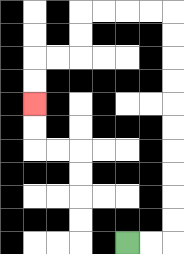{'start': '[5, 10]', 'end': '[1, 4]', 'path_directions': 'R,R,U,U,U,U,U,U,U,U,U,U,L,L,L,L,D,D,L,L,D,D', 'path_coordinates': '[[5, 10], [6, 10], [7, 10], [7, 9], [7, 8], [7, 7], [7, 6], [7, 5], [7, 4], [7, 3], [7, 2], [7, 1], [7, 0], [6, 0], [5, 0], [4, 0], [3, 0], [3, 1], [3, 2], [2, 2], [1, 2], [1, 3], [1, 4]]'}